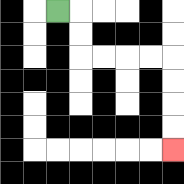{'start': '[2, 0]', 'end': '[7, 6]', 'path_directions': 'R,D,D,R,R,R,R,D,D,D,D', 'path_coordinates': '[[2, 0], [3, 0], [3, 1], [3, 2], [4, 2], [5, 2], [6, 2], [7, 2], [7, 3], [7, 4], [7, 5], [7, 6]]'}